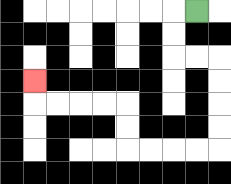{'start': '[8, 0]', 'end': '[1, 3]', 'path_directions': 'L,D,D,R,R,D,D,D,D,L,L,L,L,U,U,L,L,L,L,U', 'path_coordinates': '[[8, 0], [7, 0], [7, 1], [7, 2], [8, 2], [9, 2], [9, 3], [9, 4], [9, 5], [9, 6], [8, 6], [7, 6], [6, 6], [5, 6], [5, 5], [5, 4], [4, 4], [3, 4], [2, 4], [1, 4], [1, 3]]'}